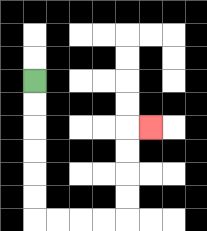{'start': '[1, 3]', 'end': '[6, 5]', 'path_directions': 'D,D,D,D,D,D,R,R,R,R,U,U,U,U,R', 'path_coordinates': '[[1, 3], [1, 4], [1, 5], [1, 6], [1, 7], [1, 8], [1, 9], [2, 9], [3, 9], [4, 9], [5, 9], [5, 8], [5, 7], [5, 6], [5, 5], [6, 5]]'}